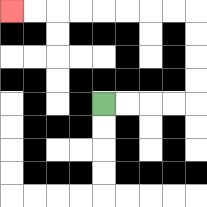{'start': '[4, 4]', 'end': '[0, 0]', 'path_directions': 'R,R,R,R,U,U,U,U,L,L,L,L,L,L,L,L', 'path_coordinates': '[[4, 4], [5, 4], [6, 4], [7, 4], [8, 4], [8, 3], [8, 2], [8, 1], [8, 0], [7, 0], [6, 0], [5, 0], [4, 0], [3, 0], [2, 0], [1, 0], [0, 0]]'}